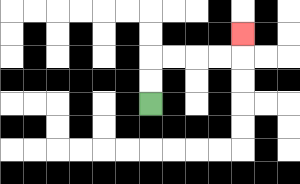{'start': '[6, 4]', 'end': '[10, 1]', 'path_directions': 'U,U,R,R,R,R,U', 'path_coordinates': '[[6, 4], [6, 3], [6, 2], [7, 2], [8, 2], [9, 2], [10, 2], [10, 1]]'}